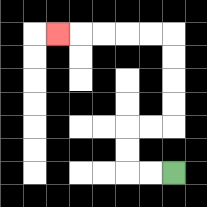{'start': '[7, 7]', 'end': '[2, 1]', 'path_directions': 'L,L,U,U,R,R,U,U,U,U,L,L,L,L,L', 'path_coordinates': '[[7, 7], [6, 7], [5, 7], [5, 6], [5, 5], [6, 5], [7, 5], [7, 4], [7, 3], [7, 2], [7, 1], [6, 1], [5, 1], [4, 1], [3, 1], [2, 1]]'}